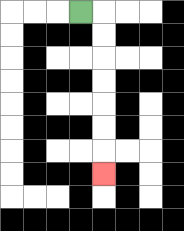{'start': '[3, 0]', 'end': '[4, 7]', 'path_directions': 'R,D,D,D,D,D,D,D', 'path_coordinates': '[[3, 0], [4, 0], [4, 1], [4, 2], [4, 3], [4, 4], [4, 5], [4, 6], [4, 7]]'}